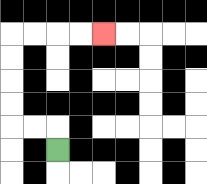{'start': '[2, 6]', 'end': '[4, 1]', 'path_directions': 'U,L,L,U,U,U,U,R,R,R,R', 'path_coordinates': '[[2, 6], [2, 5], [1, 5], [0, 5], [0, 4], [0, 3], [0, 2], [0, 1], [1, 1], [2, 1], [3, 1], [4, 1]]'}